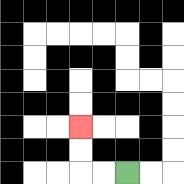{'start': '[5, 7]', 'end': '[3, 5]', 'path_directions': 'L,L,U,U', 'path_coordinates': '[[5, 7], [4, 7], [3, 7], [3, 6], [3, 5]]'}